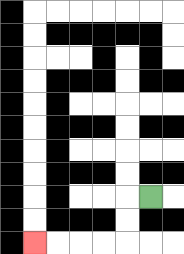{'start': '[6, 8]', 'end': '[1, 10]', 'path_directions': 'L,D,D,L,L,L,L', 'path_coordinates': '[[6, 8], [5, 8], [5, 9], [5, 10], [4, 10], [3, 10], [2, 10], [1, 10]]'}